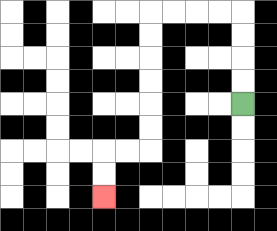{'start': '[10, 4]', 'end': '[4, 8]', 'path_directions': 'U,U,U,U,L,L,L,L,D,D,D,D,D,D,L,L,D,D', 'path_coordinates': '[[10, 4], [10, 3], [10, 2], [10, 1], [10, 0], [9, 0], [8, 0], [7, 0], [6, 0], [6, 1], [6, 2], [6, 3], [6, 4], [6, 5], [6, 6], [5, 6], [4, 6], [4, 7], [4, 8]]'}